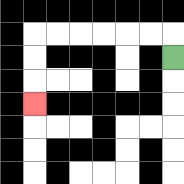{'start': '[7, 2]', 'end': '[1, 4]', 'path_directions': 'U,L,L,L,L,L,L,D,D,D', 'path_coordinates': '[[7, 2], [7, 1], [6, 1], [5, 1], [4, 1], [3, 1], [2, 1], [1, 1], [1, 2], [1, 3], [1, 4]]'}